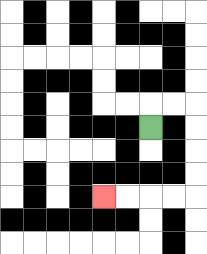{'start': '[6, 5]', 'end': '[4, 8]', 'path_directions': 'U,R,R,D,D,D,D,L,L,L,L', 'path_coordinates': '[[6, 5], [6, 4], [7, 4], [8, 4], [8, 5], [8, 6], [8, 7], [8, 8], [7, 8], [6, 8], [5, 8], [4, 8]]'}